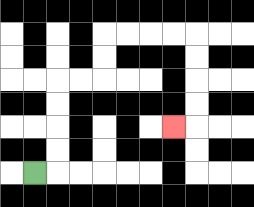{'start': '[1, 7]', 'end': '[7, 5]', 'path_directions': 'R,U,U,U,U,R,R,U,U,R,R,R,R,D,D,D,D,L', 'path_coordinates': '[[1, 7], [2, 7], [2, 6], [2, 5], [2, 4], [2, 3], [3, 3], [4, 3], [4, 2], [4, 1], [5, 1], [6, 1], [7, 1], [8, 1], [8, 2], [8, 3], [8, 4], [8, 5], [7, 5]]'}